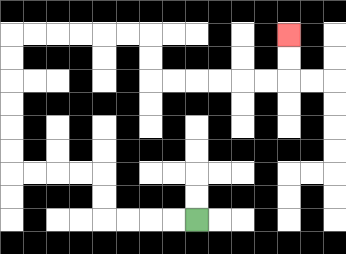{'start': '[8, 9]', 'end': '[12, 1]', 'path_directions': 'L,L,L,L,U,U,L,L,L,L,U,U,U,U,U,U,R,R,R,R,R,R,D,D,R,R,R,R,R,R,U,U', 'path_coordinates': '[[8, 9], [7, 9], [6, 9], [5, 9], [4, 9], [4, 8], [4, 7], [3, 7], [2, 7], [1, 7], [0, 7], [0, 6], [0, 5], [0, 4], [0, 3], [0, 2], [0, 1], [1, 1], [2, 1], [3, 1], [4, 1], [5, 1], [6, 1], [6, 2], [6, 3], [7, 3], [8, 3], [9, 3], [10, 3], [11, 3], [12, 3], [12, 2], [12, 1]]'}